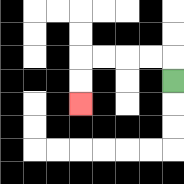{'start': '[7, 3]', 'end': '[3, 4]', 'path_directions': 'U,L,L,L,L,D,D', 'path_coordinates': '[[7, 3], [7, 2], [6, 2], [5, 2], [4, 2], [3, 2], [3, 3], [3, 4]]'}